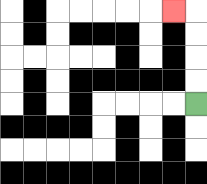{'start': '[8, 4]', 'end': '[7, 0]', 'path_directions': 'U,U,U,U,L', 'path_coordinates': '[[8, 4], [8, 3], [8, 2], [8, 1], [8, 0], [7, 0]]'}